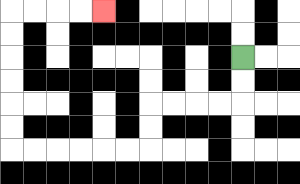{'start': '[10, 2]', 'end': '[4, 0]', 'path_directions': 'D,D,L,L,L,L,D,D,L,L,L,L,L,L,U,U,U,U,U,U,R,R,R,R', 'path_coordinates': '[[10, 2], [10, 3], [10, 4], [9, 4], [8, 4], [7, 4], [6, 4], [6, 5], [6, 6], [5, 6], [4, 6], [3, 6], [2, 6], [1, 6], [0, 6], [0, 5], [0, 4], [0, 3], [0, 2], [0, 1], [0, 0], [1, 0], [2, 0], [3, 0], [4, 0]]'}